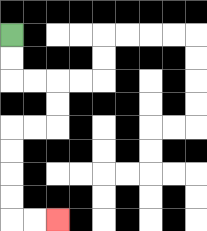{'start': '[0, 1]', 'end': '[2, 9]', 'path_directions': 'D,D,R,R,D,D,L,L,D,D,D,D,R,R', 'path_coordinates': '[[0, 1], [0, 2], [0, 3], [1, 3], [2, 3], [2, 4], [2, 5], [1, 5], [0, 5], [0, 6], [0, 7], [0, 8], [0, 9], [1, 9], [2, 9]]'}